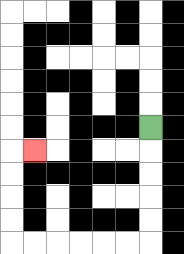{'start': '[6, 5]', 'end': '[1, 6]', 'path_directions': 'D,D,D,D,D,L,L,L,L,L,L,U,U,U,U,R', 'path_coordinates': '[[6, 5], [6, 6], [6, 7], [6, 8], [6, 9], [6, 10], [5, 10], [4, 10], [3, 10], [2, 10], [1, 10], [0, 10], [0, 9], [0, 8], [0, 7], [0, 6], [1, 6]]'}